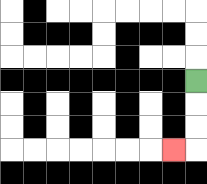{'start': '[8, 3]', 'end': '[7, 6]', 'path_directions': 'D,D,D,L', 'path_coordinates': '[[8, 3], [8, 4], [8, 5], [8, 6], [7, 6]]'}